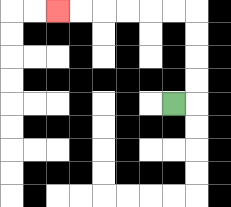{'start': '[7, 4]', 'end': '[2, 0]', 'path_directions': 'R,U,U,U,U,L,L,L,L,L,L', 'path_coordinates': '[[7, 4], [8, 4], [8, 3], [8, 2], [8, 1], [8, 0], [7, 0], [6, 0], [5, 0], [4, 0], [3, 0], [2, 0]]'}